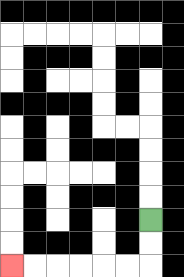{'start': '[6, 9]', 'end': '[0, 11]', 'path_directions': 'D,D,L,L,L,L,L,L', 'path_coordinates': '[[6, 9], [6, 10], [6, 11], [5, 11], [4, 11], [3, 11], [2, 11], [1, 11], [0, 11]]'}